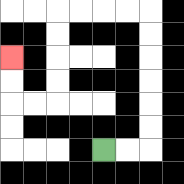{'start': '[4, 6]', 'end': '[0, 2]', 'path_directions': 'R,R,U,U,U,U,U,U,L,L,L,L,D,D,D,D,L,L,U,U', 'path_coordinates': '[[4, 6], [5, 6], [6, 6], [6, 5], [6, 4], [6, 3], [6, 2], [6, 1], [6, 0], [5, 0], [4, 0], [3, 0], [2, 0], [2, 1], [2, 2], [2, 3], [2, 4], [1, 4], [0, 4], [0, 3], [0, 2]]'}